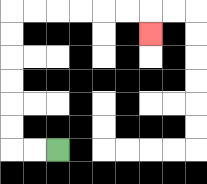{'start': '[2, 6]', 'end': '[6, 1]', 'path_directions': 'L,L,U,U,U,U,U,U,R,R,R,R,R,R,D', 'path_coordinates': '[[2, 6], [1, 6], [0, 6], [0, 5], [0, 4], [0, 3], [0, 2], [0, 1], [0, 0], [1, 0], [2, 0], [3, 0], [4, 0], [5, 0], [6, 0], [6, 1]]'}